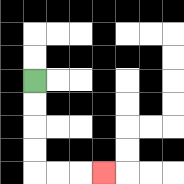{'start': '[1, 3]', 'end': '[4, 7]', 'path_directions': 'D,D,D,D,R,R,R', 'path_coordinates': '[[1, 3], [1, 4], [1, 5], [1, 6], [1, 7], [2, 7], [3, 7], [4, 7]]'}